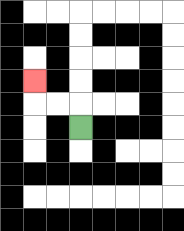{'start': '[3, 5]', 'end': '[1, 3]', 'path_directions': 'U,L,L,U', 'path_coordinates': '[[3, 5], [3, 4], [2, 4], [1, 4], [1, 3]]'}